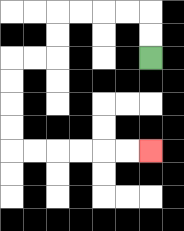{'start': '[6, 2]', 'end': '[6, 6]', 'path_directions': 'U,U,L,L,L,L,D,D,L,L,D,D,D,D,R,R,R,R,R,R', 'path_coordinates': '[[6, 2], [6, 1], [6, 0], [5, 0], [4, 0], [3, 0], [2, 0], [2, 1], [2, 2], [1, 2], [0, 2], [0, 3], [0, 4], [0, 5], [0, 6], [1, 6], [2, 6], [3, 6], [4, 6], [5, 6], [6, 6]]'}